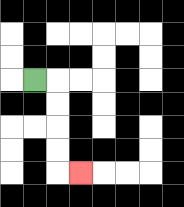{'start': '[1, 3]', 'end': '[3, 7]', 'path_directions': 'R,D,D,D,D,R', 'path_coordinates': '[[1, 3], [2, 3], [2, 4], [2, 5], [2, 6], [2, 7], [3, 7]]'}